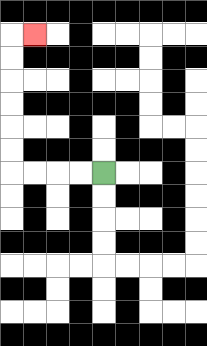{'start': '[4, 7]', 'end': '[1, 1]', 'path_directions': 'L,L,L,L,U,U,U,U,U,U,R', 'path_coordinates': '[[4, 7], [3, 7], [2, 7], [1, 7], [0, 7], [0, 6], [0, 5], [0, 4], [0, 3], [0, 2], [0, 1], [1, 1]]'}